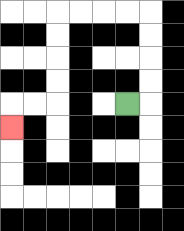{'start': '[5, 4]', 'end': '[0, 5]', 'path_directions': 'R,U,U,U,U,L,L,L,L,D,D,D,D,L,L,D', 'path_coordinates': '[[5, 4], [6, 4], [6, 3], [6, 2], [6, 1], [6, 0], [5, 0], [4, 0], [3, 0], [2, 0], [2, 1], [2, 2], [2, 3], [2, 4], [1, 4], [0, 4], [0, 5]]'}